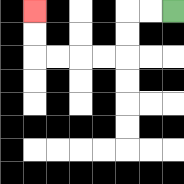{'start': '[7, 0]', 'end': '[1, 0]', 'path_directions': 'L,L,D,D,L,L,L,L,U,U', 'path_coordinates': '[[7, 0], [6, 0], [5, 0], [5, 1], [5, 2], [4, 2], [3, 2], [2, 2], [1, 2], [1, 1], [1, 0]]'}